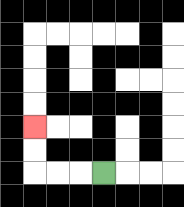{'start': '[4, 7]', 'end': '[1, 5]', 'path_directions': 'L,L,L,U,U', 'path_coordinates': '[[4, 7], [3, 7], [2, 7], [1, 7], [1, 6], [1, 5]]'}